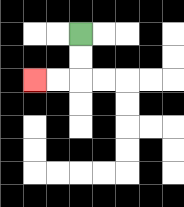{'start': '[3, 1]', 'end': '[1, 3]', 'path_directions': 'D,D,L,L', 'path_coordinates': '[[3, 1], [3, 2], [3, 3], [2, 3], [1, 3]]'}